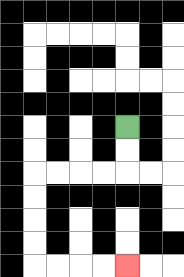{'start': '[5, 5]', 'end': '[5, 11]', 'path_directions': 'D,D,L,L,L,L,D,D,D,D,R,R,R,R', 'path_coordinates': '[[5, 5], [5, 6], [5, 7], [4, 7], [3, 7], [2, 7], [1, 7], [1, 8], [1, 9], [1, 10], [1, 11], [2, 11], [3, 11], [4, 11], [5, 11]]'}